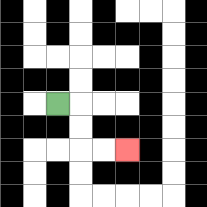{'start': '[2, 4]', 'end': '[5, 6]', 'path_directions': 'R,D,D,R,R', 'path_coordinates': '[[2, 4], [3, 4], [3, 5], [3, 6], [4, 6], [5, 6]]'}